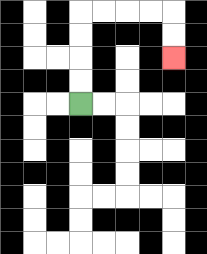{'start': '[3, 4]', 'end': '[7, 2]', 'path_directions': 'U,U,U,U,R,R,R,R,D,D', 'path_coordinates': '[[3, 4], [3, 3], [3, 2], [3, 1], [3, 0], [4, 0], [5, 0], [6, 0], [7, 0], [7, 1], [7, 2]]'}